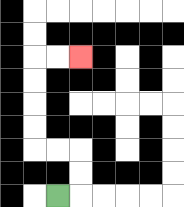{'start': '[2, 8]', 'end': '[3, 2]', 'path_directions': 'R,U,U,L,L,U,U,U,U,R,R', 'path_coordinates': '[[2, 8], [3, 8], [3, 7], [3, 6], [2, 6], [1, 6], [1, 5], [1, 4], [1, 3], [1, 2], [2, 2], [3, 2]]'}